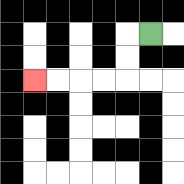{'start': '[6, 1]', 'end': '[1, 3]', 'path_directions': 'L,D,D,L,L,L,L', 'path_coordinates': '[[6, 1], [5, 1], [5, 2], [5, 3], [4, 3], [3, 3], [2, 3], [1, 3]]'}